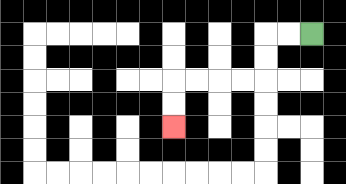{'start': '[13, 1]', 'end': '[7, 5]', 'path_directions': 'L,L,D,D,L,L,L,L,D,D', 'path_coordinates': '[[13, 1], [12, 1], [11, 1], [11, 2], [11, 3], [10, 3], [9, 3], [8, 3], [7, 3], [7, 4], [7, 5]]'}